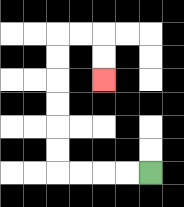{'start': '[6, 7]', 'end': '[4, 3]', 'path_directions': 'L,L,L,L,U,U,U,U,U,U,R,R,D,D', 'path_coordinates': '[[6, 7], [5, 7], [4, 7], [3, 7], [2, 7], [2, 6], [2, 5], [2, 4], [2, 3], [2, 2], [2, 1], [3, 1], [4, 1], [4, 2], [4, 3]]'}